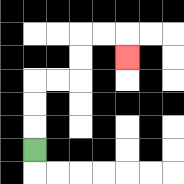{'start': '[1, 6]', 'end': '[5, 2]', 'path_directions': 'U,U,U,R,R,U,U,R,R,D', 'path_coordinates': '[[1, 6], [1, 5], [1, 4], [1, 3], [2, 3], [3, 3], [3, 2], [3, 1], [4, 1], [5, 1], [5, 2]]'}